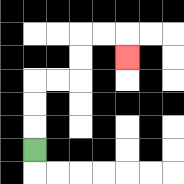{'start': '[1, 6]', 'end': '[5, 2]', 'path_directions': 'U,U,U,R,R,U,U,R,R,D', 'path_coordinates': '[[1, 6], [1, 5], [1, 4], [1, 3], [2, 3], [3, 3], [3, 2], [3, 1], [4, 1], [5, 1], [5, 2]]'}